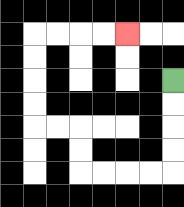{'start': '[7, 3]', 'end': '[5, 1]', 'path_directions': 'D,D,D,D,L,L,L,L,U,U,L,L,U,U,U,U,R,R,R,R', 'path_coordinates': '[[7, 3], [7, 4], [7, 5], [7, 6], [7, 7], [6, 7], [5, 7], [4, 7], [3, 7], [3, 6], [3, 5], [2, 5], [1, 5], [1, 4], [1, 3], [1, 2], [1, 1], [2, 1], [3, 1], [4, 1], [5, 1]]'}